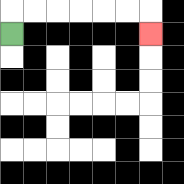{'start': '[0, 1]', 'end': '[6, 1]', 'path_directions': 'U,R,R,R,R,R,R,D', 'path_coordinates': '[[0, 1], [0, 0], [1, 0], [2, 0], [3, 0], [4, 0], [5, 0], [6, 0], [6, 1]]'}